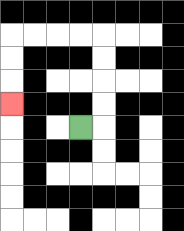{'start': '[3, 5]', 'end': '[0, 4]', 'path_directions': 'R,U,U,U,U,L,L,L,L,D,D,D', 'path_coordinates': '[[3, 5], [4, 5], [4, 4], [4, 3], [4, 2], [4, 1], [3, 1], [2, 1], [1, 1], [0, 1], [0, 2], [0, 3], [0, 4]]'}